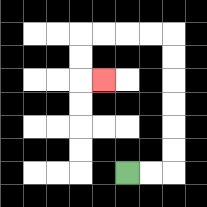{'start': '[5, 7]', 'end': '[4, 3]', 'path_directions': 'R,R,U,U,U,U,U,U,L,L,L,L,D,D,R', 'path_coordinates': '[[5, 7], [6, 7], [7, 7], [7, 6], [7, 5], [7, 4], [7, 3], [7, 2], [7, 1], [6, 1], [5, 1], [4, 1], [3, 1], [3, 2], [3, 3], [4, 3]]'}